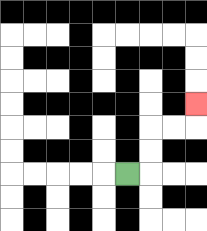{'start': '[5, 7]', 'end': '[8, 4]', 'path_directions': 'R,U,U,R,R,U', 'path_coordinates': '[[5, 7], [6, 7], [6, 6], [6, 5], [7, 5], [8, 5], [8, 4]]'}